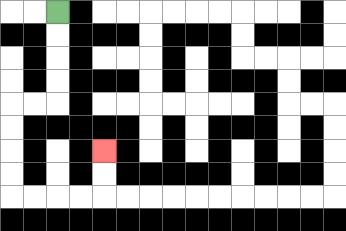{'start': '[2, 0]', 'end': '[4, 6]', 'path_directions': 'D,D,D,D,L,L,D,D,D,D,R,R,R,R,U,U', 'path_coordinates': '[[2, 0], [2, 1], [2, 2], [2, 3], [2, 4], [1, 4], [0, 4], [0, 5], [0, 6], [0, 7], [0, 8], [1, 8], [2, 8], [3, 8], [4, 8], [4, 7], [4, 6]]'}